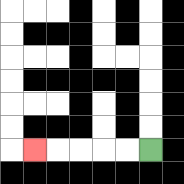{'start': '[6, 6]', 'end': '[1, 6]', 'path_directions': 'L,L,L,L,L', 'path_coordinates': '[[6, 6], [5, 6], [4, 6], [3, 6], [2, 6], [1, 6]]'}